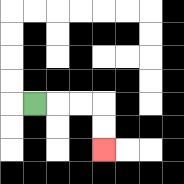{'start': '[1, 4]', 'end': '[4, 6]', 'path_directions': 'R,R,R,D,D', 'path_coordinates': '[[1, 4], [2, 4], [3, 4], [4, 4], [4, 5], [4, 6]]'}